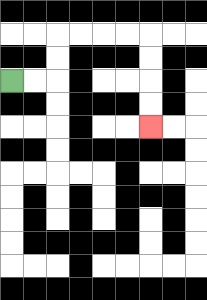{'start': '[0, 3]', 'end': '[6, 5]', 'path_directions': 'R,R,U,U,R,R,R,R,D,D,D,D', 'path_coordinates': '[[0, 3], [1, 3], [2, 3], [2, 2], [2, 1], [3, 1], [4, 1], [5, 1], [6, 1], [6, 2], [6, 3], [6, 4], [6, 5]]'}